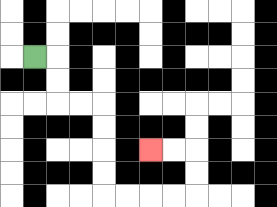{'start': '[1, 2]', 'end': '[6, 6]', 'path_directions': 'R,D,D,R,R,D,D,D,D,R,R,R,R,U,U,L,L', 'path_coordinates': '[[1, 2], [2, 2], [2, 3], [2, 4], [3, 4], [4, 4], [4, 5], [4, 6], [4, 7], [4, 8], [5, 8], [6, 8], [7, 8], [8, 8], [8, 7], [8, 6], [7, 6], [6, 6]]'}